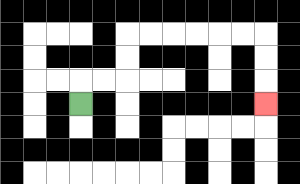{'start': '[3, 4]', 'end': '[11, 4]', 'path_directions': 'U,R,R,U,U,R,R,R,R,R,R,D,D,D', 'path_coordinates': '[[3, 4], [3, 3], [4, 3], [5, 3], [5, 2], [5, 1], [6, 1], [7, 1], [8, 1], [9, 1], [10, 1], [11, 1], [11, 2], [11, 3], [11, 4]]'}